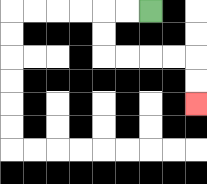{'start': '[6, 0]', 'end': '[8, 4]', 'path_directions': 'L,L,D,D,R,R,R,R,D,D', 'path_coordinates': '[[6, 0], [5, 0], [4, 0], [4, 1], [4, 2], [5, 2], [6, 2], [7, 2], [8, 2], [8, 3], [8, 4]]'}